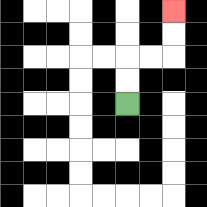{'start': '[5, 4]', 'end': '[7, 0]', 'path_directions': 'U,U,R,R,U,U', 'path_coordinates': '[[5, 4], [5, 3], [5, 2], [6, 2], [7, 2], [7, 1], [7, 0]]'}